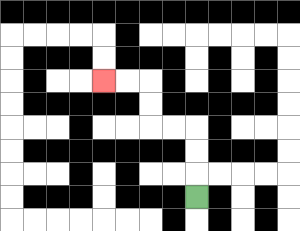{'start': '[8, 8]', 'end': '[4, 3]', 'path_directions': 'U,U,U,L,L,U,U,L,L', 'path_coordinates': '[[8, 8], [8, 7], [8, 6], [8, 5], [7, 5], [6, 5], [6, 4], [6, 3], [5, 3], [4, 3]]'}